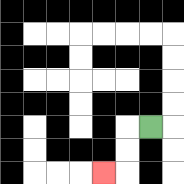{'start': '[6, 5]', 'end': '[4, 7]', 'path_directions': 'L,D,D,L', 'path_coordinates': '[[6, 5], [5, 5], [5, 6], [5, 7], [4, 7]]'}